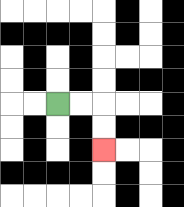{'start': '[2, 4]', 'end': '[4, 6]', 'path_directions': 'R,R,D,D', 'path_coordinates': '[[2, 4], [3, 4], [4, 4], [4, 5], [4, 6]]'}